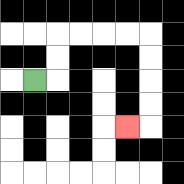{'start': '[1, 3]', 'end': '[5, 5]', 'path_directions': 'R,U,U,R,R,R,R,D,D,D,D,L', 'path_coordinates': '[[1, 3], [2, 3], [2, 2], [2, 1], [3, 1], [4, 1], [5, 1], [6, 1], [6, 2], [6, 3], [6, 4], [6, 5], [5, 5]]'}